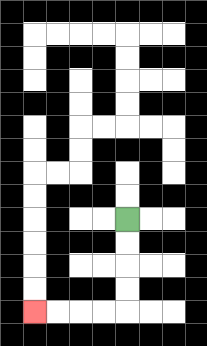{'start': '[5, 9]', 'end': '[1, 13]', 'path_directions': 'D,D,D,D,L,L,L,L', 'path_coordinates': '[[5, 9], [5, 10], [5, 11], [5, 12], [5, 13], [4, 13], [3, 13], [2, 13], [1, 13]]'}